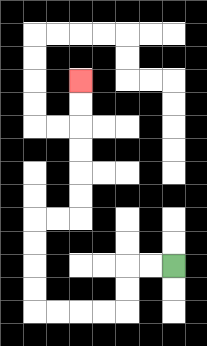{'start': '[7, 11]', 'end': '[3, 3]', 'path_directions': 'L,L,D,D,L,L,L,L,U,U,U,U,R,R,U,U,U,U,U,U', 'path_coordinates': '[[7, 11], [6, 11], [5, 11], [5, 12], [5, 13], [4, 13], [3, 13], [2, 13], [1, 13], [1, 12], [1, 11], [1, 10], [1, 9], [2, 9], [3, 9], [3, 8], [3, 7], [3, 6], [3, 5], [3, 4], [3, 3]]'}